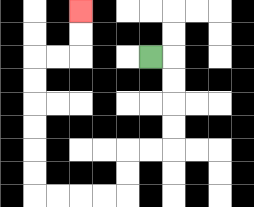{'start': '[6, 2]', 'end': '[3, 0]', 'path_directions': 'R,D,D,D,D,L,L,D,D,L,L,L,L,U,U,U,U,U,U,R,R,U,U', 'path_coordinates': '[[6, 2], [7, 2], [7, 3], [7, 4], [7, 5], [7, 6], [6, 6], [5, 6], [5, 7], [5, 8], [4, 8], [3, 8], [2, 8], [1, 8], [1, 7], [1, 6], [1, 5], [1, 4], [1, 3], [1, 2], [2, 2], [3, 2], [3, 1], [3, 0]]'}